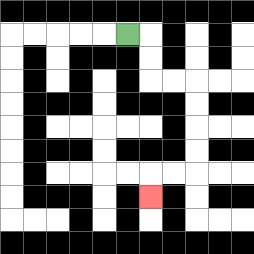{'start': '[5, 1]', 'end': '[6, 8]', 'path_directions': 'R,D,D,R,R,D,D,D,D,L,L,D', 'path_coordinates': '[[5, 1], [6, 1], [6, 2], [6, 3], [7, 3], [8, 3], [8, 4], [8, 5], [8, 6], [8, 7], [7, 7], [6, 7], [6, 8]]'}